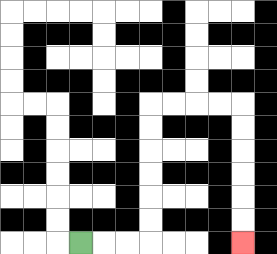{'start': '[3, 10]', 'end': '[10, 10]', 'path_directions': 'R,R,R,U,U,U,U,U,U,R,R,R,R,D,D,D,D,D,D', 'path_coordinates': '[[3, 10], [4, 10], [5, 10], [6, 10], [6, 9], [6, 8], [6, 7], [6, 6], [6, 5], [6, 4], [7, 4], [8, 4], [9, 4], [10, 4], [10, 5], [10, 6], [10, 7], [10, 8], [10, 9], [10, 10]]'}